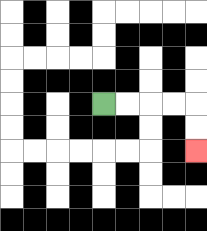{'start': '[4, 4]', 'end': '[8, 6]', 'path_directions': 'R,R,R,R,D,D', 'path_coordinates': '[[4, 4], [5, 4], [6, 4], [7, 4], [8, 4], [8, 5], [8, 6]]'}